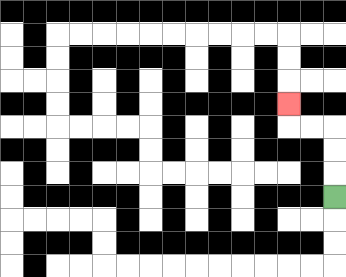{'start': '[14, 8]', 'end': '[12, 4]', 'path_directions': 'U,U,U,L,L,U', 'path_coordinates': '[[14, 8], [14, 7], [14, 6], [14, 5], [13, 5], [12, 5], [12, 4]]'}